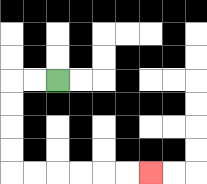{'start': '[2, 3]', 'end': '[6, 7]', 'path_directions': 'L,L,D,D,D,D,R,R,R,R,R,R', 'path_coordinates': '[[2, 3], [1, 3], [0, 3], [0, 4], [0, 5], [0, 6], [0, 7], [1, 7], [2, 7], [3, 7], [4, 7], [5, 7], [6, 7]]'}